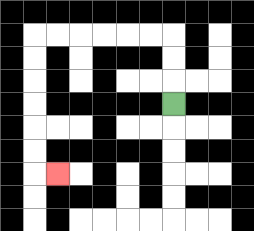{'start': '[7, 4]', 'end': '[2, 7]', 'path_directions': 'U,U,U,L,L,L,L,L,L,D,D,D,D,D,D,R', 'path_coordinates': '[[7, 4], [7, 3], [7, 2], [7, 1], [6, 1], [5, 1], [4, 1], [3, 1], [2, 1], [1, 1], [1, 2], [1, 3], [1, 4], [1, 5], [1, 6], [1, 7], [2, 7]]'}